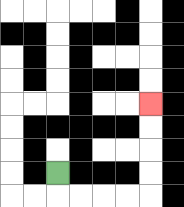{'start': '[2, 7]', 'end': '[6, 4]', 'path_directions': 'D,R,R,R,R,U,U,U,U', 'path_coordinates': '[[2, 7], [2, 8], [3, 8], [4, 8], [5, 8], [6, 8], [6, 7], [6, 6], [6, 5], [6, 4]]'}